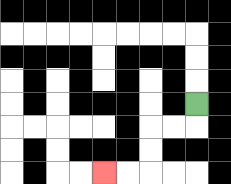{'start': '[8, 4]', 'end': '[4, 7]', 'path_directions': 'D,L,L,D,D,L,L', 'path_coordinates': '[[8, 4], [8, 5], [7, 5], [6, 5], [6, 6], [6, 7], [5, 7], [4, 7]]'}